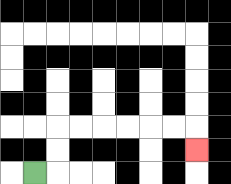{'start': '[1, 7]', 'end': '[8, 6]', 'path_directions': 'R,U,U,R,R,R,R,R,R,D', 'path_coordinates': '[[1, 7], [2, 7], [2, 6], [2, 5], [3, 5], [4, 5], [5, 5], [6, 5], [7, 5], [8, 5], [8, 6]]'}